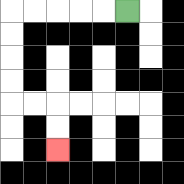{'start': '[5, 0]', 'end': '[2, 6]', 'path_directions': 'L,L,L,L,L,D,D,D,D,R,R,D,D', 'path_coordinates': '[[5, 0], [4, 0], [3, 0], [2, 0], [1, 0], [0, 0], [0, 1], [0, 2], [0, 3], [0, 4], [1, 4], [2, 4], [2, 5], [2, 6]]'}